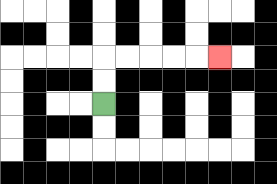{'start': '[4, 4]', 'end': '[9, 2]', 'path_directions': 'U,U,R,R,R,R,R', 'path_coordinates': '[[4, 4], [4, 3], [4, 2], [5, 2], [6, 2], [7, 2], [8, 2], [9, 2]]'}